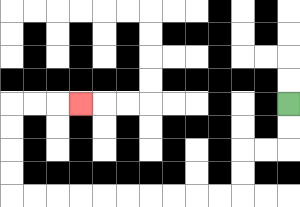{'start': '[12, 4]', 'end': '[3, 4]', 'path_directions': 'D,D,L,L,D,D,L,L,L,L,L,L,L,L,L,L,U,U,U,U,R,R,R', 'path_coordinates': '[[12, 4], [12, 5], [12, 6], [11, 6], [10, 6], [10, 7], [10, 8], [9, 8], [8, 8], [7, 8], [6, 8], [5, 8], [4, 8], [3, 8], [2, 8], [1, 8], [0, 8], [0, 7], [0, 6], [0, 5], [0, 4], [1, 4], [2, 4], [3, 4]]'}